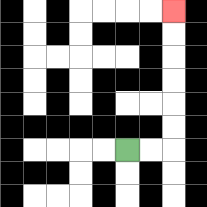{'start': '[5, 6]', 'end': '[7, 0]', 'path_directions': 'R,R,U,U,U,U,U,U', 'path_coordinates': '[[5, 6], [6, 6], [7, 6], [7, 5], [7, 4], [7, 3], [7, 2], [7, 1], [7, 0]]'}